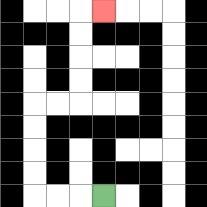{'start': '[4, 8]', 'end': '[4, 0]', 'path_directions': 'L,L,L,U,U,U,U,R,R,U,U,U,U,R', 'path_coordinates': '[[4, 8], [3, 8], [2, 8], [1, 8], [1, 7], [1, 6], [1, 5], [1, 4], [2, 4], [3, 4], [3, 3], [3, 2], [3, 1], [3, 0], [4, 0]]'}